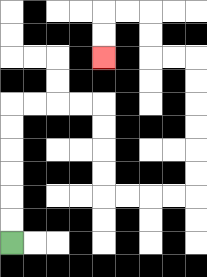{'start': '[0, 10]', 'end': '[4, 2]', 'path_directions': 'U,U,U,U,U,U,R,R,R,R,D,D,D,D,R,R,R,R,U,U,U,U,U,U,L,L,U,U,L,L,D,D', 'path_coordinates': '[[0, 10], [0, 9], [0, 8], [0, 7], [0, 6], [0, 5], [0, 4], [1, 4], [2, 4], [3, 4], [4, 4], [4, 5], [4, 6], [4, 7], [4, 8], [5, 8], [6, 8], [7, 8], [8, 8], [8, 7], [8, 6], [8, 5], [8, 4], [8, 3], [8, 2], [7, 2], [6, 2], [6, 1], [6, 0], [5, 0], [4, 0], [4, 1], [4, 2]]'}